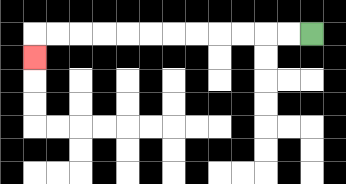{'start': '[13, 1]', 'end': '[1, 2]', 'path_directions': 'L,L,L,L,L,L,L,L,L,L,L,L,D', 'path_coordinates': '[[13, 1], [12, 1], [11, 1], [10, 1], [9, 1], [8, 1], [7, 1], [6, 1], [5, 1], [4, 1], [3, 1], [2, 1], [1, 1], [1, 2]]'}